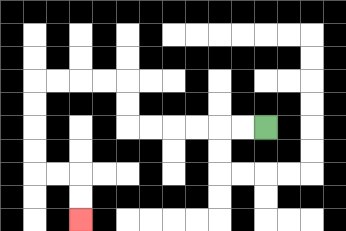{'start': '[11, 5]', 'end': '[3, 9]', 'path_directions': 'L,L,L,L,L,L,U,U,L,L,L,L,D,D,D,D,R,R,D,D', 'path_coordinates': '[[11, 5], [10, 5], [9, 5], [8, 5], [7, 5], [6, 5], [5, 5], [5, 4], [5, 3], [4, 3], [3, 3], [2, 3], [1, 3], [1, 4], [1, 5], [1, 6], [1, 7], [2, 7], [3, 7], [3, 8], [3, 9]]'}